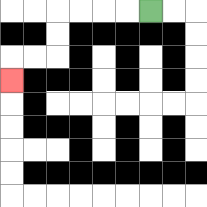{'start': '[6, 0]', 'end': '[0, 3]', 'path_directions': 'L,L,L,L,D,D,L,L,D', 'path_coordinates': '[[6, 0], [5, 0], [4, 0], [3, 0], [2, 0], [2, 1], [2, 2], [1, 2], [0, 2], [0, 3]]'}